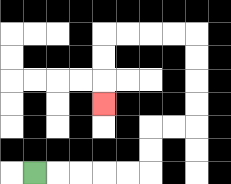{'start': '[1, 7]', 'end': '[4, 4]', 'path_directions': 'R,R,R,R,R,U,U,R,R,U,U,U,U,L,L,L,L,D,D,D', 'path_coordinates': '[[1, 7], [2, 7], [3, 7], [4, 7], [5, 7], [6, 7], [6, 6], [6, 5], [7, 5], [8, 5], [8, 4], [8, 3], [8, 2], [8, 1], [7, 1], [6, 1], [5, 1], [4, 1], [4, 2], [4, 3], [4, 4]]'}